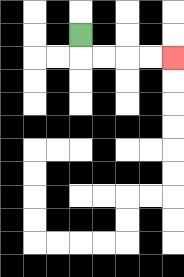{'start': '[3, 1]', 'end': '[7, 2]', 'path_directions': 'D,R,R,R,R', 'path_coordinates': '[[3, 1], [3, 2], [4, 2], [5, 2], [6, 2], [7, 2]]'}